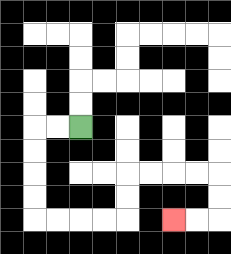{'start': '[3, 5]', 'end': '[7, 9]', 'path_directions': 'L,L,D,D,D,D,R,R,R,R,U,U,R,R,R,R,D,D,L,L', 'path_coordinates': '[[3, 5], [2, 5], [1, 5], [1, 6], [1, 7], [1, 8], [1, 9], [2, 9], [3, 9], [4, 9], [5, 9], [5, 8], [5, 7], [6, 7], [7, 7], [8, 7], [9, 7], [9, 8], [9, 9], [8, 9], [7, 9]]'}